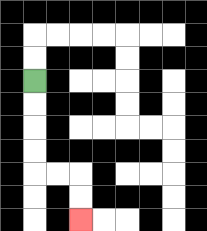{'start': '[1, 3]', 'end': '[3, 9]', 'path_directions': 'D,D,D,D,R,R,D,D', 'path_coordinates': '[[1, 3], [1, 4], [1, 5], [1, 6], [1, 7], [2, 7], [3, 7], [3, 8], [3, 9]]'}